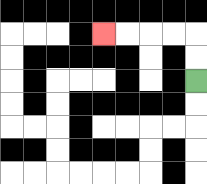{'start': '[8, 3]', 'end': '[4, 1]', 'path_directions': 'U,U,L,L,L,L', 'path_coordinates': '[[8, 3], [8, 2], [8, 1], [7, 1], [6, 1], [5, 1], [4, 1]]'}